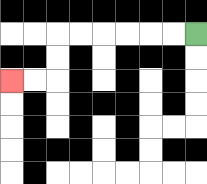{'start': '[8, 1]', 'end': '[0, 3]', 'path_directions': 'L,L,L,L,L,L,D,D,L,L', 'path_coordinates': '[[8, 1], [7, 1], [6, 1], [5, 1], [4, 1], [3, 1], [2, 1], [2, 2], [2, 3], [1, 3], [0, 3]]'}